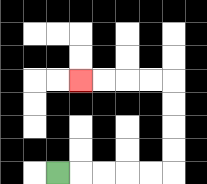{'start': '[2, 7]', 'end': '[3, 3]', 'path_directions': 'R,R,R,R,R,U,U,U,U,L,L,L,L', 'path_coordinates': '[[2, 7], [3, 7], [4, 7], [5, 7], [6, 7], [7, 7], [7, 6], [7, 5], [7, 4], [7, 3], [6, 3], [5, 3], [4, 3], [3, 3]]'}